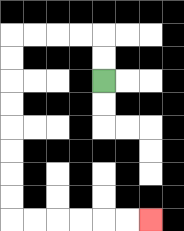{'start': '[4, 3]', 'end': '[6, 9]', 'path_directions': 'U,U,L,L,L,L,D,D,D,D,D,D,D,D,R,R,R,R,R,R', 'path_coordinates': '[[4, 3], [4, 2], [4, 1], [3, 1], [2, 1], [1, 1], [0, 1], [0, 2], [0, 3], [0, 4], [0, 5], [0, 6], [0, 7], [0, 8], [0, 9], [1, 9], [2, 9], [3, 9], [4, 9], [5, 9], [6, 9]]'}